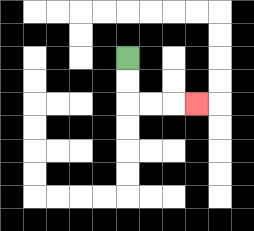{'start': '[5, 2]', 'end': '[8, 4]', 'path_directions': 'D,D,R,R,R', 'path_coordinates': '[[5, 2], [5, 3], [5, 4], [6, 4], [7, 4], [8, 4]]'}